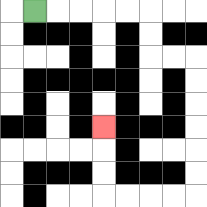{'start': '[1, 0]', 'end': '[4, 5]', 'path_directions': 'R,R,R,R,R,D,D,R,R,D,D,D,D,D,D,L,L,L,L,U,U,U', 'path_coordinates': '[[1, 0], [2, 0], [3, 0], [4, 0], [5, 0], [6, 0], [6, 1], [6, 2], [7, 2], [8, 2], [8, 3], [8, 4], [8, 5], [8, 6], [8, 7], [8, 8], [7, 8], [6, 8], [5, 8], [4, 8], [4, 7], [4, 6], [4, 5]]'}